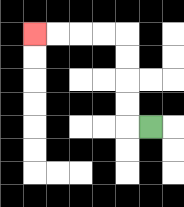{'start': '[6, 5]', 'end': '[1, 1]', 'path_directions': 'L,U,U,U,U,L,L,L,L', 'path_coordinates': '[[6, 5], [5, 5], [5, 4], [5, 3], [5, 2], [5, 1], [4, 1], [3, 1], [2, 1], [1, 1]]'}